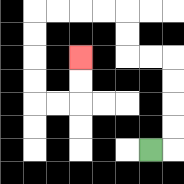{'start': '[6, 6]', 'end': '[3, 2]', 'path_directions': 'R,U,U,U,U,L,L,U,U,L,L,L,L,D,D,D,D,R,R,U,U', 'path_coordinates': '[[6, 6], [7, 6], [7, 5], [7, 4], [7, 3], [7, 2], [6, 2], [5, 2], [5, 1], [5, 0], [4, 0], [3, 0], [2, 0], [1, 0], [1, 1], [1, 2], [1, 3], [1, 4], [2, 4], [3, 4], [3, 3], [3, 2]]'}